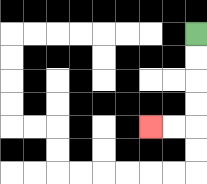{'start': '[8, 1]', 'end': '[6, 5]', 'path_directions': 'D,D,D,D,L,L', 'path_coordinates': '[[8, 1], [8, 2], [8, 3], [8, 4], [8, 5], [7, 5], [6, 5]]'}